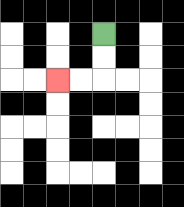{'start': '[4, 1]', 'end': '[2, 3]', 'path_directions': 'D,D,L,L', 'path_coordinates': '[[4, 1], [4, 2], [4, 3], [3, 3], [2, 3]]'}